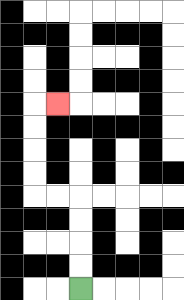{'start': '[3, 12]', 'end': '[2, 4]', 'path_directions': 'U,U,U,U,L,L,U,U,U,U,R', 'path_coordinates': '[[3, 12], [3, 11], [3, 10], [3, 9], [3, 8], [2, 8], [1, 8], [1, 7], [1, 6], [1, 5], [1, 4], [2, 4]]'}